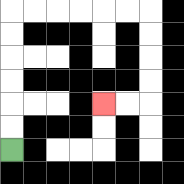{'start': '[0, 6]', 'end': '[4, 4]', 'path_directions': 'U,U,U,U,U,U,R,R,R,R,R,R,D,D,D,D,L,L', 'path_coordinates': '[[0, 6], [0, 5], [0, 4], [0, 3], [0, 2], [0, 1], [0, 0], [1, 0], [2, 0], [3, 0], [4, 0], [5, 0], [6, 0], [6, 1], [6, 2], [6, 3], [6, 4], [5, 4], [4, 4]]'}